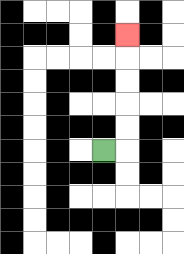{'start': '[4, 6]', 'end': '[5, 1]', 'path_directions': 'R,U,U,U,U,U', 'path_coordinates': '[[4, 6], [5, 6], [5, 5], [5, 4], [5, 3], [5, 2], [5, 1]]'}